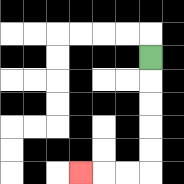{'start': '[6, 2]', 'end': '[3, 7]', 'path_directions': 'D,D,D,D,D,L,L,L', 'path_coordinates': '[[6, 2], [6, 3], [6, 4], [6, 5], [6, 6], [6, 7], [5, 7], [4, 7], [3, 7]]'}